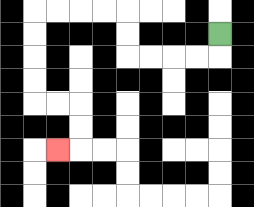{'start': '[9, 1]', 'end': '[2, 6]', 'path_directions': 'D,L,L,L,L,U,U,L,L,L,L,D,D,D,D,R,R,D,D,L', 'path_coordinates': '[[9, 1], [9, 2], [8, 2], [7, 2], [6, 2], [5, 2], [5, 1], [5, 0], [4, 0], [3, 0], [2, 0], [1, 0], [1, 1], [1, 2], [1, 3], [1, 4], [2, 4], [3, 4], [3, 5], [3, 6], [2, 6]]'}